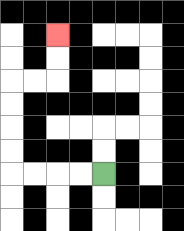{'start': '[4, 7]', 'end': '[2, 1]', 'path_directions': 'L,L,L,L,U,U,U,U,R,R,U,U', 'path_coordinates': '[[4, 7], [3, 7], [2, 7], [1, 7], [0, 7], [0, 6], [0, 5], [0, 4], [0, 3], [1, 3], [2, 3], [2, 2], [2, 1]]'}